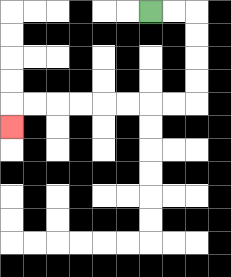{'start': '[6, 0]', 'end': '[0, 5]', 'path_directions': 'R,R,D,D,D,D,L,L,L,L,L,L,L,L,D', 'path_coordinates': '[[6, 0], [7, 0], [8, 0], [8, 1], [8, 2], [8, 3], [8, 4], [7, 4], [6, 4], [5, 4], [4, 4], [3, 4], [2, 4], [1, 4], [0, 4], [0, 5]]'}